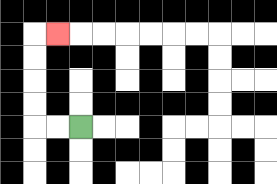{'start': '[3, 5]', 'end': '[2, 1]', 'path_directions': 'L,L,U,U,U,U,R', 'path_coordinates': '[[3, 5], [2, 5], [1, 5], [1, 4], [1, 3], [1, 2], [1, 1], [2, 1]]'}